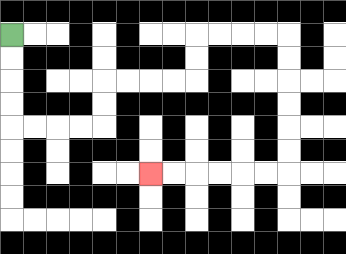{'start': '[0, 1]', 'end': '[6, 7]', 'path_directions': 'D,D,D,D,R,R,R,R,U,U,R,R,R,R,U,U,R,R,R,R,D,D,D,D,D,D,L,L,L,L,L,L', 'path_coordinates': '[[0, 1], [0, 2], [0, 3], [0, 4], [0, 5], [1, 5], [2, 5], [3, 5], [4, 5], [4, 4], [4, 3], [5, 3], [6, 3], [7, 3], [8, 3], [8, 2], [8, 1], [9, 1], [10, 1], [11, 1], [12, 1], [12, 2], [12, 3], [12, 4], [12, 5], [12, 6], [12, 7], [11, 7], [10, 7], [9, 7], [8, 7], [7, 7], [6, 7]]'}